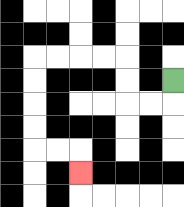{'start': '[7, 3]', 'end': '[3, 7]', 'path_directions': 'D,L,L,U,U,L,L,L,L,D,D,D,D,R,R,D', 'path_coordinates': '[[7, 3], [7, 4], [6, 4], [5, 4], [5, 3], [5, 2], [4, 2], [3, 2], [2, 2], [1, 2], [1, 3], [1, 4], [1, 5], [1, 6], [2, 6], [3, 6], [3, 7]]'}